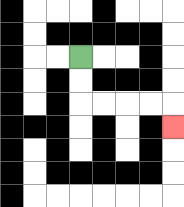{'start': '[3, 2]', 'end': '[7, 5]', 'path_directions': 'D,D,R,R,R,R,D', 'path_coordinates': '[[3, 2], [3, 3], [3, 4], [4, 4], [5, 4], [6, 4], [7, 4], [7, 5]]'}